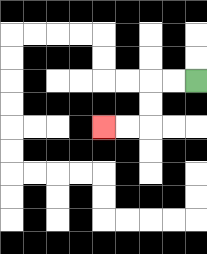{'start': '[8, 3]', 'end': '[4, 5]', 'path_directions': 'L,L,D,D,L,L', 'path_coordinates': '[[8, 3], [7, 3], [6, 3], [6, 4], [6, 5], [5, 5], [4, 5]]'}